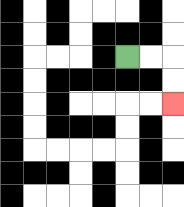{'start': '[5, 2]', 'end': '[7, 4]', 'path_directions': 'R,R,D,D', 'path_coordinates': '[[5, 2], [6, 2], [7, 2], [7, 3], [7, 4]]'}